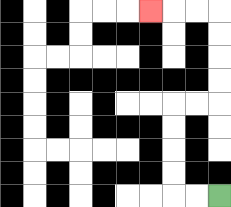{'start': '[9, 8]', 'end': '[6, 0]', 'path_directions': 'L,L,U,U,U,U,R,R,U,U,U,U,L,L,L', 'path_coordinates': '[[9, 8], [8, 8], [7, 8], [7, 7], [7, 6], [7, 5], [7, 4], [8, 4], [9, 4], [9, 3], [9, 2], [9, 1], [9, 0], [8, 0], [7, 0], [6, 0]]'}